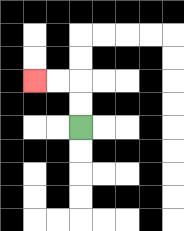{'start': '[3, 5]', 'end': '[1, 3]', 'path_directions': 'U,U,L,L', 'path_coordinates': '[[3, 5], [3, 4], [3, 3], [2, 3], [1, 3]]'}